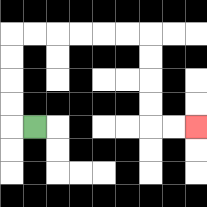{'start': '[1, 5]', 'end': '[8, 5]', 'path_directions': 'L,U,U,U,U,R,R,R,R,R,R,D,D,D,D,R,R', 'path_coordinates': '[[1, 5], [0, 5], [0, 4], [0, 3], [0, 2], [0, 1], [1, 1], [2, 1], [3, 1], [4, 1], [5, 1], [6, 1], [6, 2], [6, 3], [6, 4], [6, 5], [7, 5], [8, 5]]'}